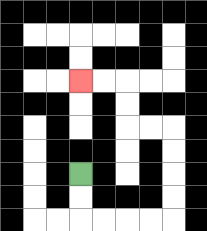{'start': '[3, 7]', 'end': '[3, 3]', 'path_directions': 'D,D,R,R,R,R,U,U,U,U,L,L,U,U,L,L', 'path_coordinates': '[[3, 7], [3, 8], [3, 9], [4, 9], [5, 9], [6, 9], [7, 9], [7, 8], [7, 7], [7, 6], [7, 5], [6, 5], [5, 5], [5, 4], [5, 3], [4, 3], [3, 3]]'}